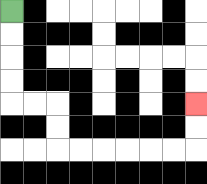{'start': '[0, 0]', 'end': '[8, 4]', 'path_directions': 'D,D,D,D,R,R,D,D,R,R,R,R,R,R,U,U', 'path_coordinates': '[[0, 0], [0, 1], [0, 2], [0, 3], [0, 4], [1, 4], [2, 4], [2, 5], [2, 6], [3, 6], [4, 6], [5, 6], [6, 6], [7, 6], [8, 6], [8, 5], [8, 4]]'}